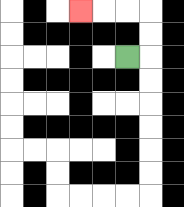{'start': '[5, 2]', 'end': '[3, 0]', 'path_directions': 'R,U,U,L,L,L', 'path_coordinates': '[[5, 2], [6, 2], [6, 1], [6, 0], [5, 0], [4, 0], [3, 0]]'}